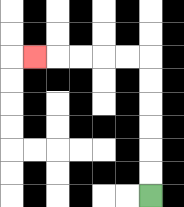{'start': '[6, 8]', 'end': '[1, 2]', 'path_directions': 'U,U,U,U,U,U,L,L,L,L,L', 'path_coordinates': '[[6, 8], [6, 7], [6, 6], [6, 5], [6, 4], [6, 3], [6, 2], [5, 2], [4, 2], [3, 2], [2, 2], [1, 2]]'}